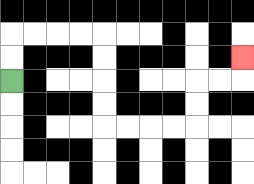{'start': '[0, 3]', 'end': '[10, 2]', 'path_directions': 'U,U,R,R,R,R,D,D,D,D,R,R,R,R,U,U,R,R,U', 'path_coordinates': '[[0, 3], [0, 2], [0, 1], [1, 1], [2, 1], [3, 1], [4, 1], [4, 2], [4, 3], [4, 4], [4, 5], [5, 5], [6, 5], [7, 5], [8, 5], [8, 4], [8, 3], [9, 3], [10, 3], [10, 2]]'}